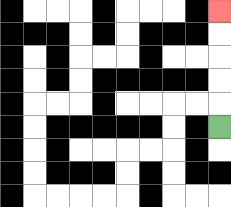{'start': '[9, 5]', 'end': '[9, 0]', 'path_directions': 'U,U,U,U,U', 'path_coordinates': '[[9, 5], [9, 4], [9, 3], [9, 2], [9, 1], [9, 0]]'}